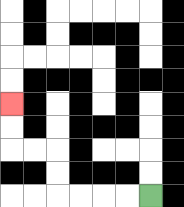{'start': '[6, 8]', 'end': '[0, 4]', 'path_directions': 'L,L,L,L,U,U,L,L,U,U', 'path_coordinates': '[[6, 8], [5, 8], [4, 8], [3, 8], [2, 8], [2, 7], [2, 6], [1, 6], [0, 6], [0, 5], [0, 4]]'}